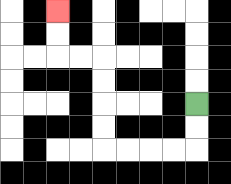{'start': '[8, 4]', 'end': '[2, 0]', 'path_directions': 'D,D,L,L,L,L,U,U,U,U,L,L,U,U', 'path_coordinates': '[[8, 4], [8, 5], [8, 6], [7, 6], [6, 6], [5, 6], [4, 6], [4, 5], [4, 4], [4, 3], [4, 2], [3, 2], [2, 2], [2, 1], [2, 0]]'}